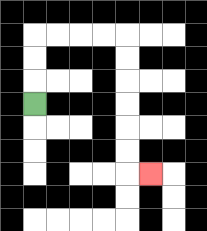{'start': '[1, 4]', 'end': '[6, 7]', 'path_directions': 'U,U,U,R,R,R,R,D,D,D,D,D,D,R', 'path_coordinates': '[[1, 4], [1, 3], [1, 2], [1, 1], [2, 1], [3, 1], [4, 1], [5, 1], [5, 2], [5, 3], [5, 4], [5, 5], [5, 6], [5, 7], [6, 7]]'}